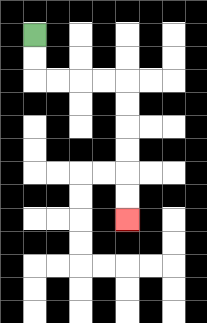{'start': '[1, 1]', 'end': '[5, 9]', 'path_directions': 'D,D,R,R,R,R,D,D,D,D,D,D', 'path_coordinates': '[[1, 1], [1, 2], [1, 3], [2, 3], [3, 3], [4, 3], [5, 3], [5, 4], [5, 5], [5, 6], [5, 7], [5, 8], [5, 9]]'}